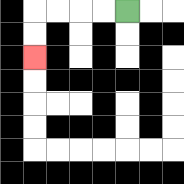{'start': '[5, 0]', 'end': '[1, 2]', 'path_directions': 'L,L,L,L,D,D', 'path_coordinates': '[[5, 0], [4, 0], [3, 0], [2, 0], [1, 0], [1, 1], [1, 2]]'}